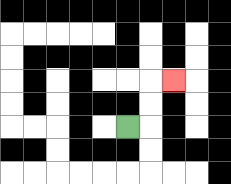{'start': '[5, 5]', 'end': '[7, 3]', 'path_directions': 'R,U,U,R', 'path_coordinates': '[[5, 5], [6, 5], [6, 4], [6, 3], [7, 3]]'}